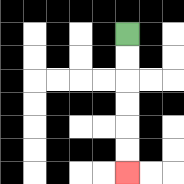{'start': '[5, 1]', 'end': '[5, 7]', 'path_directions': 'D,D,D,D,D,D', 'path_coordinates': '[[5, 1], [5, 2], [5, 3], [5, 4], [5, 5], [5, 6], [5, 7]]'}